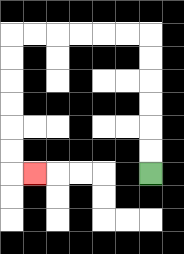{'start': '[6, 7]', 'end': '[1, 7]', 'path_directions': 'U,U,U,U,U,U,L,L,L,L,L,L,D,D,D,D,D,D,R', 'path_coordinates': '[[6, 7], [6, 6], [6, 5], [6, 4], [6, 3], [6, 2], [6, 1], [5, 1], [4, 1], [3, 1], [2, 1], [1, 1], [0, 1], [0, 2], [0, 3], [0, 4], [0, 5], [0, 6], [0, 7], [1, 7]]'}